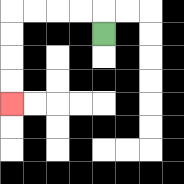{'start': '[4, 1]', 'end': '[0, 4]', 'path_directions': 'U,L,L,L,L,D,D,D,D', 'path_coordinates': '[[4, 1], [4, 0], [3, 0], [2, 0], [1, 0], [0, 0], [0, 1], [0, 2], [0, 3], [0, 4]]'}